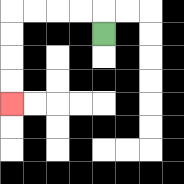{'start': '[4, 1]', 'end': '[0, 4]', 'path_directions': 'U,L,L,L,L,D,D,D,D', 'path_coordinates': '[[4, 1], [4, 0], [3, 0], [2, 0], [1, 0], [0, 0], [0, 1], [0, 2], [0, 3], [0, 4]]'}